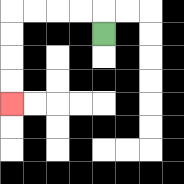{'start': '[4, 1]', 'end': '[0, 4]', 'path_directions': 'U,L,L,L,L,D,D,D,D', 'path_coordinates': '[[4, 1], [4, 0], [3, 0], [2, 0], [1, 0], [0, 0], [0, 1], [0, 2], [0, 3], [0, 4]]'}